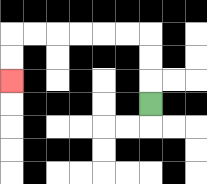{'start': '[6, 4]', 'end': '[0, 3]', 'path_directions': 'U,U,U,L,L,L,L,L,L,D,D', 'path_coordinates': '[[6, 4], [6, 3], [6, 2], [6, 1], [5, 1], [4, 1], [3, 1], [2, 1], [1, 1], [0, 1], [0, 2], [0, 3]]'}